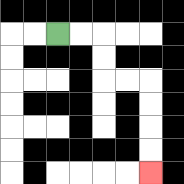{'start': '[2, 1]', 'end': '[6, 7]', 'path_directions': 'R,R,D,D,R,R,D,D,D,D', 'path_coordinates': '[[2, 1], [3, 1], [4, 1], [4, 2], [4, 3], [5, 3], [6, 3], [6, 4], [6, 5], [6, 6], [6, 7]]'}